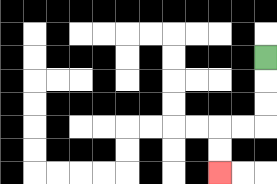{'start': '[11, 2]', 'end': '[9, 7]', 'path_directions': 'D,D,D,L,L,D,D', 'path_coordinates': '[[11, 2], [11, 3], [11, 4], [11, 5], [10, 5], [9, 5], [9, 6], [9, 7]]'}